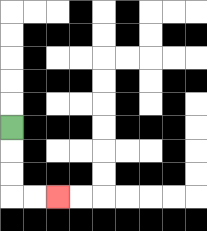{'start': '[0, 5]', 'end': '[2, 8]', 'path_directions': 'D,D,D,R,R', 'path_coordinates': '[[0, 5], [0, 6], [0, 7], [0, 8], [1, 8], [2, 8]]'}